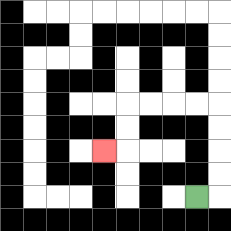{'start': '[8, 8]', 'end': '[4, 6]', 'path_directions': 'R,U,U,U,U,L,L,L,L,D,D,L', 'path_coordinates': '[[8, 8], [9, 8], [9, 7], [9, 6], [9, 5], [9, 4], [8, 4], [7, 4], [6, 4], [5, 4], [5, 5], [5, 6], [4, 6]]'}